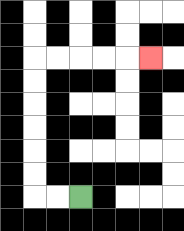{'start': '[3, 8]', 'end': '[6, 2]', 'path_directions': 'L,L,U,U,U,U,U,U,R,R,R,R,R', 'path_coordinates': '[[3, 8], [2, 8], [1, 8], [1, 7], [1, 6], [1, 5], [1, 4], [1, 3], [1, 2], [2, 2], [3, 2], [4, 2], [5, 2], [6, 2]]'}